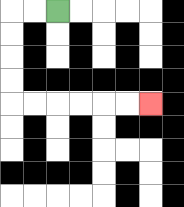{'start': '[2, 0]', 'end': '[6, 4]', 'path_directions': 'L,L,D,D,D,D,R,R,R,R,R,R', 'path_coordinates': '[[2, 0], [1, 0], [0, 0], [0, 1], [0, 2], [0, 3], [0, 4], [1, 4], [2, 4], [3, 4], [4, 4], [5, 4], [6, 4]]'}